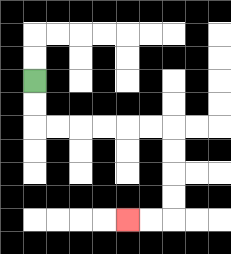{'start': '[1, 3]', 'end': '[5, 9]', 'path_directions': 'D,D,R,R,R,R,R,R,D,D,D,D,L,L', 'path_coordinates': '[[1, 3], [1, 4], [1, 5], [2, 5], [3, 5], [4, 5], [5, 5], [6, 5], [7, 5], [7, 6], [7, 7], [7, 8], [7, 9], [6, 9], [5, 9]]'}